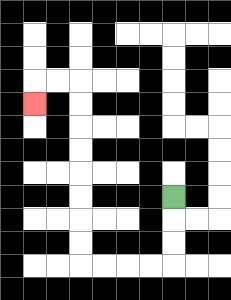{'start': '[7, 8]', 'end': '[1, 4]', 'path_directions': 'D,D,D,L,L,L,L,U,U,U,U,U,U,U,U,L,L,D', 'path_coordinates': '[[7, 8], [7, 9], [7, 10], [7, 11], [6, 11], [5, 11], [4, 11], [3, 11], [3, 10], [3, 9], [3, 8], [3, 7], [3, 6], [3, 5], [3, 4], [3, 3], [2, 3], [1, 3], [1, 4]]'}